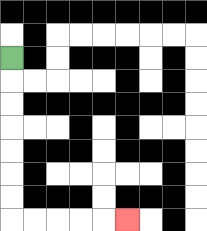{'start': '[0, 2]', 'end': '[5, 9]', 'path_directions': 'D,D,D,D,D,D,D,R,R,R,R,R', 'path_coordinates': '[[0, 2], [0, 3], [0, 4], [0, 5], [0, 6], [0, 7], [0, 8], [0, 9], [1, 9], [2, 9], [3, 9], [4, 9], [5, 9]]'}